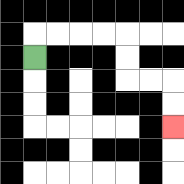{'start': '[1, 2]', 'end': '[7, 5]', 'path_directions': 'U,R,R,R,R,D,D,R,R,D,D', 'path_coordinates': '[[1, 2], [1, 1], [2, 1], [3, 1], [4, 1], [5, 1], [5, 2], [5, 3], [6, 3], [7, 3], [7, 4], [7, 5]]'}